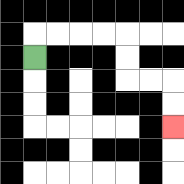{'start': '[1, 2]', 'end': '[7, 5]', 'path_directions': 'U,R,R,R,R,D,D,R,R,D,D', 'path_coordinates': '[[1, 2], [1, 1], [2, 1], [3, 1], [4, 1], [5, 1], [5, 2], [5, 3], [6, 3], [7, 3], [7, 4], [7, 5]]'}